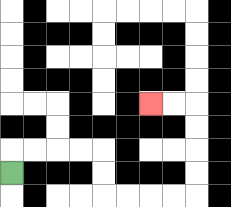{'start': '[0, 7]', 'end': '[6, 4]', 'path_directions': 'U,R,R,R,R,D,D,R,R,R,R,U,U,U,U,L,L', 'path_coordinates': '[[0, 7], [0, 6], [1, 6], [2, 6], [3, 6], [4, 6], [4, 7], [4, 8], [5, 8], [6, 8], [7, 8], [8, 8], [8, 7], [8, 6], [8, 5], [8, 4], [7, 4], [6, 4]]'}